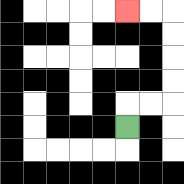{'start': '[5, 5]', 'end': '[5, 0]', 'path_directions': 'U,R,R,U,U,U,U,L,L', 'path_coordinates': '[[5, 5], [5, 4], [6, 4], [7, 4], [7, 3], [7, 2], [7, 1], [7, 0], [6, 0], [5, 0]]'}